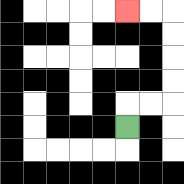{'start': '[5, 5]', 'end': '[5, 0]', 'path_directions': 'U,R,R,U,U,U,U,L,L', 'path_coordinates': '[[5, 5], [5, 4], [6, 4], [7, 4], [7, 3], [7, 2], [7, 1], [7, 0], [6, 0], [5, 0]]'}